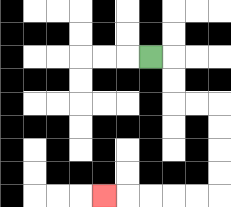{'start': '[6, 2]', 'end': '[4, 8]', 'path_directions': 'R,D,D,R,R,D,D,D,D,L,L,L,L,L', 'path_coordinates': '[[6, 2], [7, 2], [7, 3], [7, 4], [8, 4], [9, 4], [9, 5], [9, 6], [9, 7], [9, 8], [8, 8], [7, 8], [6, 8], [5, 8], [4, 8]]'}